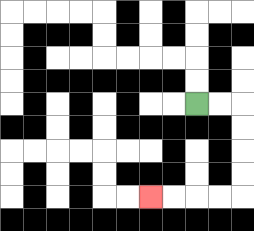{'start': '[8, 4]', 'end': '[6, 8]', 'path_directions': 'R,R,D,D,D,D,L,L,L,L', 'path_coordinates': '[[8, 4], [9, 4], [10, 4], [10, 5], [10, 6], [10, 7], [10, 8], [9, 8], [8, 8], [7, 8], [6, 8]]'}